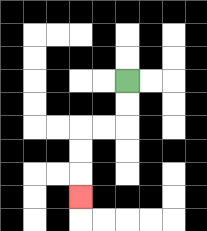{'start': '[5, 3]', 'end': '[3, 8]', 'path_directions': 'D,D,L,L,D,D,D', 'path_coordinates': '[[5, 3], [5, 4], [5, 5], [4, 5], [3, 5], [3, 6], [3, 7], [3, 8]]'}